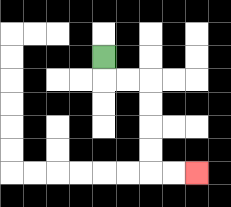{'start': '[4, 2]', 'end': '[8, 7]', 'path_directions': 'D,R,R,D,D,D,D,R,R', 'path_coordinates': '[[4, 2], [4, 3], [5, 3], [6, 3], [6, 4], [6, 5], [6, 6], [6, 7], [7, 7], [8, 7]]'}